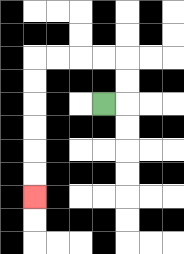{'start': '[4, 4]', 'end': '[1, 8]', 'path_directions': 'R,U,U,L,L,L,L,D,D,D,D,D,D', 'path_coordinates': '[[4, 4], [5, 4], [5, 3], [5, 2], [4, 2], [3, 2], [2, 2], [1, 2], [1, 3], [1, 4], [1, 5], [1, 6], [1, 7], [1, 8]]'}